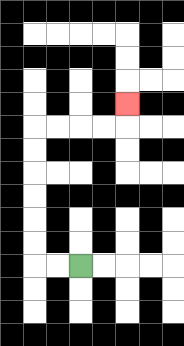{'start': '[3, 11]', 'end': '[5, 4]', 'path_directions': 'L,L,U,U,U,U,U,U,R,R,R,R,U', 'path_coordinates': '[[3, 11], [2, 11], [1, 11], [1, 10], [1, 9], [1, 8], [1, 7], [1, 6], [1, 5], [2, 5], [3, 5], [4, 5], [5, 5], [5, 4]]'}